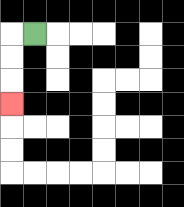{'start': '[1, 1]', 'end': '[0, 4]', 'path_directions': 'L,D,D,D', 'path_coordinates': '[[1, 1], [0, 1], [0, 2], [0, 3], [0, 4]]'}